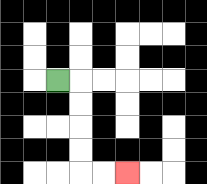{'start': '[2, 3]', 'end': '[5, 7]', 'path_directions': 'R,D,D,D,D,R,R', 'path_coordinates': '[[2, 3], [3, 3], [3, 4], [3, 5], [3, 6], [3, 7], [4, 7], [5, 7]]'}